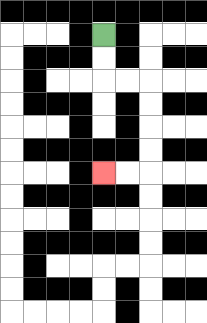{'start': '[4, 1]', 'end': '[4, 7]', 'path_directions': 'D,D,R,R,D,D,D,D,L,L', 'path_coordinates': '[[4, 1], [4, 2], [4, 3], [5, 3], [6, 3], [6, 4], [6, 5], [6, 6], [6, 7], [5, 7], [4, 7]]'}